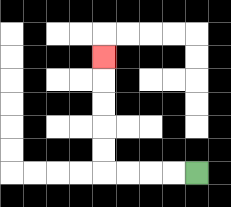{'start': '[8, 7]', 'end': '[4, 2]', 'path_directions': 'L,L,L,L,U,U,U,U,U', 'path_coordinates': '[[8, 7], [7, 7], [6, 7], [5, 7], [4, 7], [4, 6], [4, 5], [4, 4], [4, 3], [4, 2]]'}